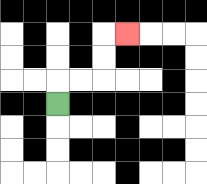{'start': '[2, 4]', 'end': '[5, 1]', 'path_directions': 'U,R,R,U,U,R', 'path_coordinates': '[[2, 4], [2, 3], [3, 3], [4, 3], [4, 2], [4, 1], [5, 1]]'}